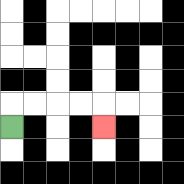{'start': '[0, 5]', 'end': '[4, 5]', 'path_directions': 'U,R,R,R,R,D', 'path_coordinates': '[[0, 5], [0, 4], [1, 4], [2, 4], [3, 4], [4, 4], [4, 5]]'}